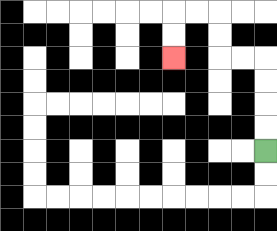{'start': '[11, 6]', 'end': '[7, 2]', 'path_directions': 'U,U,U,U,L,L,U,U,L,L,D,D', 'path_coordinates': '[[11, 6], [11, 5], [11, 4], [11, 3], [11, 2], [10, 2], [9, 2], [9, 1], [9, 0], [8, 0], [7, 0], [7, 1], [7, 2]]'}